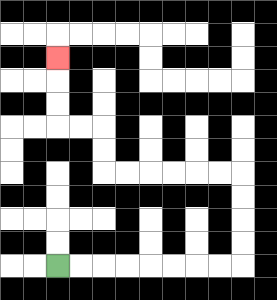{'start': '[2, 11]', 'end': '[2, 2]', 'path_directions': 'R,R,R,R,R,R,R,R,U,U,U,U,L,L,L,L,L,L,U,U,L,L,U,U,U', 'path_coordinates': '[[2, 11], [3, 11], [4, 11], [5, 11], [6, 11], [7, 11], [8, 11], [9, 11], [10, 11], [10, 10], [10, 9], [10, 8], [10, 7], [9, 7], [8, 7], [7, 7], [6, 7], [5, 7], [4, 7], [4, 6], [4, 5], [3, 5], [2, 5], [2, 4], [2, 3], [2, 2]]'}